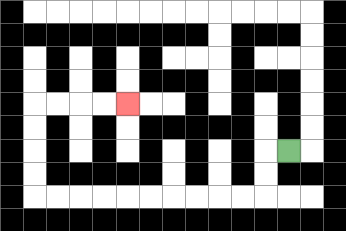{'start': '[12, 6]', 'end': '[5, 4]', 'path_directions': 'L,D,D,L,L,L,L,L,L,L,L,L,L,U,U,U,U,R,R,R,R', 'path_coordinates': '[[12, 6], [11, 6], [11, 7], [11, 8], [10, 8], [9, 8], [8, 8], [7, 8], [6, 8], [5, 8], [4, 8], [3, 8], [2, 8], [1, 8], [1, 7], [1, 6], [1, 5], [1, 4], [2, 4], [3, 4], [4, 4], [5, 4]]'}